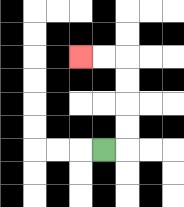{'start': '[4, 6]', 'end': '[3, 2]', 'path_directions': 'R,U,U,U,U,L,L', 'path_coordinates': '[[4, 6], [5, 6], [5, 5], [5, 4], [5, 3], [5, 2], [4, 2], [3, 2]]'}